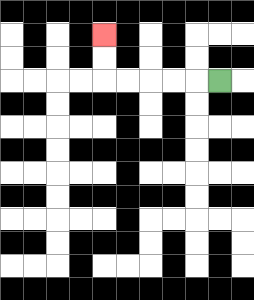{'start': '[9, 3]', 'end': '[4, 1]', 'path_directions': 'L,L,L,L,L,U,U', 'path_coordinates': '[[9, 3], [8, 3], [7, 3], [6, 3], [5, 3], [4, 3], [4, 2], [4, 1]]'}